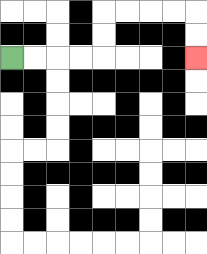{'start': '[0, 2]', 'end': '[8, 2]', 'path_directions': 'R,R,R,R,U,U,R,R,R,R,D,D', 'path_coordinates': '[[0, 2], [1, 2], [2, 2], [3, 2], [4, 2], [4, 1], [4, 0], [5, 0], [6, 0], [7, 0], [8, 0], [8, 1], [8, 2]]'}